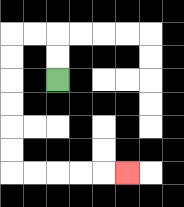{'start': '[2, 3]', 'end': '[5, 7]', 'path_directions': 'U,U,L,L,D,D,D,D,D,D,R,R,R,R,R', 'path_coordinates': '[[2, 3], [2, 2], [2, 1], [1, 1], [0, 1], [0, 2], [0, 3], [0, 4], [0, 5], [0, 6], [0, 7], [1, 7], [2, 7], [3, 7], [4, 7], [5, 7]]'}